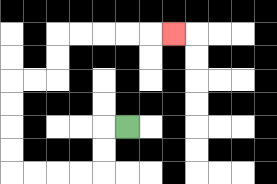{'start': '[5, 5]', 'end': '[7, 1]', 'path_directions': 'L,D,D,L,L,L,L,U,U,U,U,R,R,U,U,R,R,R,R,R', 'path_coordinates': '[[5, 5], [4, 5], [4, 6], [4, 7], [3, 7], [2, 7], [1, 7], [0, 7], [0, 6], [0, 5], [0, 4], [0, 3], [1, 3], [2, 3], [2, 2], [2, 1], [3, 1], [4, 1], [5, 1], [6, 1], [7, 1]]'}